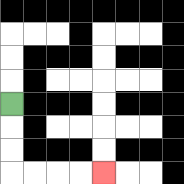{'start': '[0, 4]', 'end': '[4, 7]', 'path_directions': 'D,D,D,R,R,R,R', 'path_coordinates': '[[0, 4], [0, 5], [0, 6], [0, 7], [1, 7], [2, 7], [3, 7], [4, 7]]'}